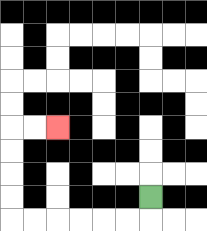{'start': '[6, 8]', 'end': '[2, 5]', 'path_directions': 'D,L,L,L,L,L,L,U,U,U,U,R,R', 'path_coordinates': '[[6, 8], [6, 9], [5, 9], [4, 9], [3, 9], [2, 9], [1, 9], [0, 9], [0, 8], [0, 7], [0, 6], [0, 5], [1, 5], [2, 5]]'}